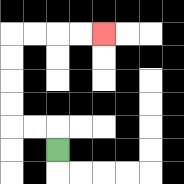{'start': '[2, 6]', 'end': '[4, 1]', 'path_directions': 'U,L,L,U,U,U,U,R,R,R,R', 'path_coordinates': '[[2, 6], [2, 5], [1, 5], [0, 5], [0, 4], [0, 3], [0, 2], [0, 1], [1, 1], [2, 1], [3, 1], [4, 1]]'}